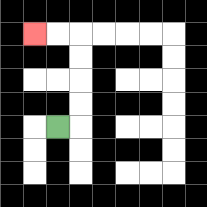{'start': '[2, 5]', 'end': '[1, 1]', 'path_directions': 'R,U,U,U,U,L,L', 'path_coordinates': '[[2, 5], [3, 5], [3, 4], [3, 3], [3, 2], [3, 1], [2, 1], [1, 1]]'}